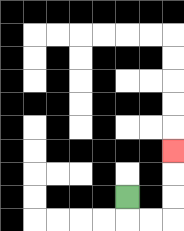{'start': '[5, 8]', 'end': '[7, 6]', 'path_directions': 'D,R,R,U,U,U', 'path_coordinates': '[[5, 8], [5, 9], [6, 9], [7, 9], [7, 8], [7, 7], [7, 6]]'}